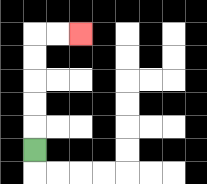{'start': '[1, 6]', 'end': '[3, 1]', 'path_directions': 'U,U,U,U,U,R,R', 'path_coordinates': '[[1, 6], [1, 5], [1, 4], [1, 3], [1, 2], [1, 1], [2, 1], [3, 1]]'}